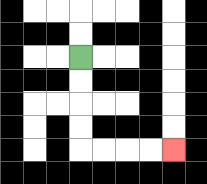{'start': '[3, 2]', 'end': '[7, 6]', 'path_directions': 'D,D,D,D,R,R,R,R', 'path_coordinates': '[[3, 2], [3, 3], [3, 4], [3, 5], [3, 6], [4, 6], [5, 6], [6, 6], [7, 6]]'}